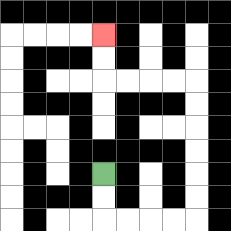{'start': '[4, 7]', 'end': '[4, 1]', 'path_directions': 'D,D,R,R,R,R,U,U,U,U,U,U,L,L,L,L,U,U', 'path_coordinates': '[[4, 7], [4, 8], [4, 9], [5, 9], [6, 9], [7, 9], [8, 9], [8, 8], [8, 7], [8, 6], [8, 5], [8, 4], [8, 3], [7, 3], [6, 3], [5, 3], [4, 3], [4, 2], [4, 1]]'}